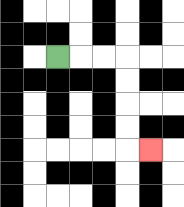{'start': '[2, 2]', 'end': '[6, 6]', 'path_directions': 'R,R,R,D,D,D,D,R', 'path_coordinates': '[[2, 2], [3, 2], [4, 2], [5, 2], [5, 3], [5, 4], [5, 5], [5, 6], [6, 6]]'}